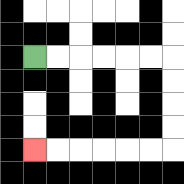{'start': '[1, 2]', 'end': '[1, 6]', 'path_directions': 'R,R,R,R,R,R,D,D,D,D,L,L,L,L,L,L', 'path_coordinates': '[[1, 2], [2, 2], [3, 2], [4, 2], [5, 2], [6, 2], [7, 2], [7, 3], [7, 4], [7, 5], [7, 6], [6, 6], [5, 6], [4, 6], [3, 6], [2, 6], [1, 6]]'}